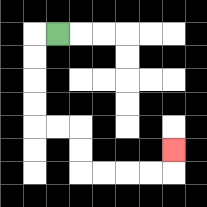{'start': '[2, 1]', 'end': '[7, 6]', 'path_directions': 'L,D,D,D,D,R,R,D,D,R,R,R,R,U', 'path_coordinates': '[[2, 1], [1, 1], [1, 2], [1, 3], [1, 4], [1, 5], [2, 5], [3, 5], [3, 6], [3, 7], [4, 7], [5, 7], [6, 7], [7, 7], [7, 6]]'}